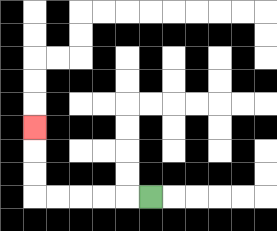{'start': '[6, 8]', 'end': '[1, 5]', 'path_directions': 'L,L,L,L,L,U,U,U', 'path_coordinates': '[[6, 8], [5, 8], [4, 8], [3, 8], [2, 8], [1, 8], [1, 7], [1, 6], [1, 5]]'}